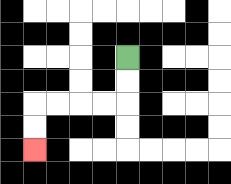{'start': '[5, 2]', 'end': '[1, 6]', 'path_directions': 'D,D,L,L,L,L,D,D', 'path_coordinates': '[[5, 2], [5, 3], [5, 4], [4, 4], [3, 4], [2, 4], [1, 4], [1, 5], [1, 6]]'}